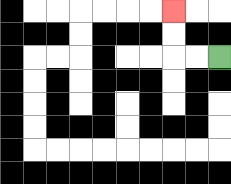{'start': '[9, 2]', 'end': '[7, 0]', 'path_directions': 'L,L,U,U', 'path_coordinates': '[[9, 2], [8, 2], [7, 2], [7, 1], [7, 0]]'}